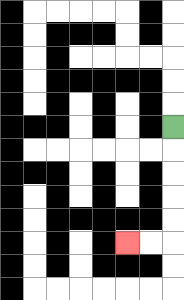{'start': '[7, 5]', 'end': '[5, 10]', 'path_directions': 'D,D,D,D,D,L,L', 'path_coordinates': '[[7, 5], [7, 6], [7, 7], [7, 8], [7, 9], [7, 10], [6, 10], [5, 10]]'}